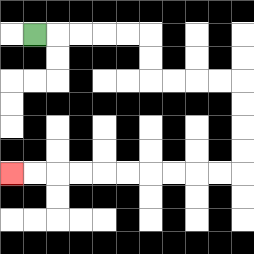{'start': '[1, 1]', 'end': '[0, 7]', 'path_directions': 'R,R,R,R,R,D,D,R,R,R,R,D,D,D,D,L,L,L,L,L,L,L,L,L,L', 'path_coordinates': '[[1, 1], [2, 1], [3, 1], [4, 1], [5, 1], [6, 1], [6, 2], [6, 3], [7, 3], [8, 3], [9, 3], [10, 3], [10, 4], [10, 5], [10, 6], [10, 7], [9, 7], [8, 7], [7, 7], [6, 7], [5, 7], [4, 7], [3, 7], [2, 7], [1, 7], [0, 7]]'}